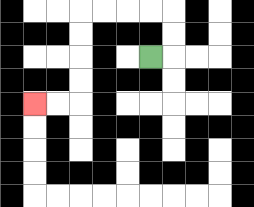{'start': '[6, 2]', 'end': '[1, 4]', 'path_directions': 'R,U,U,L,L,L,L,D,D,D,D,L,L', 'path_coordinates': '[[6, 2], [7, 2], [7, 1], [7, 0], [6, 0], [5, 0], [4, 0], [3, 0], [3, 1], [3, 2], [3, 3], [3, 4], [2, 4], [1, 4]]'}